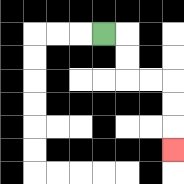{'start': '[4, 1]', 'end': '[7, 6]', 'path_directions': 'R,D,D,R,R,D,D,D', 'path_coordinates': '[[4, 1], [5, 1], [5, 2], [5, 3], [6, 3], [7, 3], [7, 4], [7, 5], [7, 6]]'}